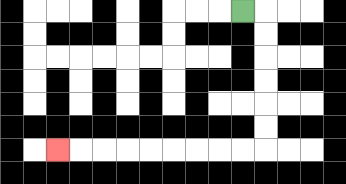{'start': '[10, 0]', 'end': '[2, 6]', 'path_directions': 'R,D,D,D,D,D,D,L,L,L,L,L,L,L,L,L', 'path_coordinates': '[[10, 0], [11, 0], [11, 1], [11, 2], [11, 3], [11, 4], [11, 5], [11, 6], [10, 6], [9, 6], [8, 6], [7, 6], [6, 6], [5, 6], [4, 6], [3, 6], [2, 6]]'}